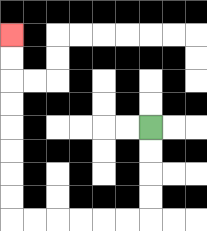{'start': '[6, 5]', 'end': '[0, 1]', 'path_directions': 'D,D,D,D,L,L,L,L,L,L,U,U,U,U,U,U,U,U', 'path_coordinates': '[[6, 5], [6, 6], [6, 7], [6, 8], [6, 9], [5, 9], [4, 9], [3, 9], [2, 9], [1, 9], [0, 9], [0, 8], [0, 7], [0, 6], [0, 5], [0, 4], [0, 3], [0, 2], [0, 1]]'}